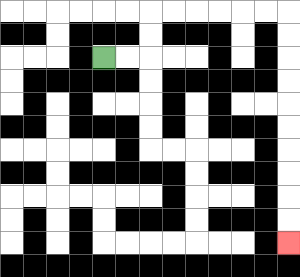{'start': '[4, 2]', 'end': '[12, 10]', 'path_directions': 'R,R,U,U,R,R,R,R,R,R,D,D,D,D,D,D,D,D,D,D', 'path_coordinates': '[[4, 2], [5, 2], [6, 2], [6, 1], [6, 0], [7, 0], [8, 0], [9, 0], [10, 0], [11, 0], [12, 0], [12, 1], [12, 2], [12, 3], [12, 4], [12, 5], [12, 6], [12, 7], [12, 8], [12, 9], [12, 10]]'}